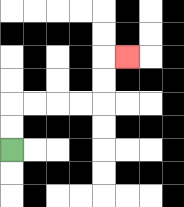{'start': '[0, 6]', 'end': '[5, 2]', 'path_directions': 'U,U,R,R,R,R,U,U,R', 'path_coordinates': '[[0, 6], [0, 5], [0, 4], [1, 4], [2, 4], [3, 4], [4, 4], [4, 3], [4, 2], [5, 2]]'}